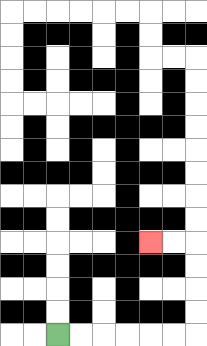{'start': '[2, 14]', 'end': '[6, 10]', 'path_directions': 'R,R,R,R,R,R,U,U,U,U,L,L', 'path_coordinates': '[[2, 14], [3, 14], [4, 14], [5, 14], [6, 14], [7, 14], [8, 14], [8, 13], [8, 12], [8, 11], [8, 10], [7, 10], [6, 10]]'}